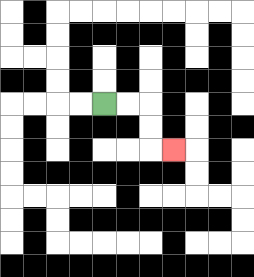{'start': '[4, 4]', 'end': '[7, 6]', 'path_directions': 'R,R,D,D,R', 'path_coordinates': '[[4, 4], [5, 4], [6, 4], [6, 5], [6, 6], [7, 6]]'}